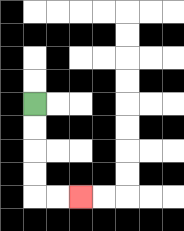{'start': '[1, 4]', 'end': '[3, 8]', 'path_directions': 'D,D,D,D,R,R', 'path_coordinates': '[[1, 4], [1, 5], [1, 6], [1, 7], [1, 8], [2, 8], [3, 8]]'}